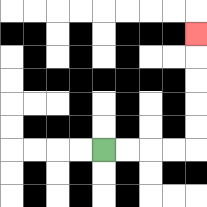{'start': '[4, 6]', 'end': '[8, 1]', 'path_directions': 'R,R,R,R,U,U,U,U,U', 'path_coordinates': '[[4, 6], [5, 6], [6, 6], [7, 6], [8, 6], [8, 5], [8, 4], [8, 3], [8, 2], [8, 1]]'}